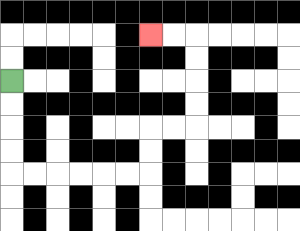{'start': '[0, 3]', 'end': '[6, 1]', 'path_directions': 'D,D,D,D,R,R,R,R,R,R,U,U,R,R,U,U,U,U,L,L', 'path_coordinates': '[[0, 3], [0, 4], [0, 5], [0, 6], [0, 7], [1, 7], [2, 7], [3, 7], [4, 7], [5, 7], [6, 7], [6, 6], [6, 5], [7, 5], [8, 5], [8, 4], [8, 3], [8, 2], [8, 1], [7, 1], [6, 1]]'}